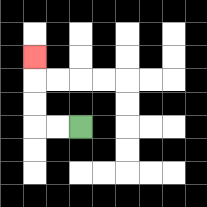{'start': '[3, 5]', 'end': '[1, 2]', 'path_directions': 'L,L,U,U,U', 'path_coordinates': '[[3, 5], [2, 5], [1, 5], [1, 4], [1, 3], [1, 2]]'}